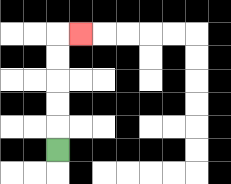{'start': '[2, 6]', 'end': '[3, 1]', 'path_directions': 'U,U,U,U,U,R', 'path_coordinates': '[[2, 6], [2, 5], [2, 4], [2, 3], [2, 2], [2, 1], [3, 1]]'}